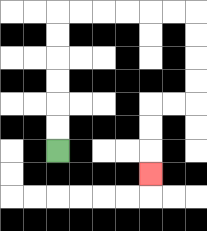{'start': '[2, 6]', 'end': '[6, 7]', 'path_directions': 'U,U,U,U,U,U,R,R,R,R,R,R,D,D,D,D,L,L,D,D,D', 'path_coordinates': '[[2, 6], [2, 5], [2, 4], [2, 3], [2, 2], [2, 1], [2, 0], [3, 0], [4, 0], [5, 0], [6, 0], [7, 0], [8, 0], [8, 1], [8, 2], [8, 3], [8, 4], [7, 4], [6, 4], [6, 5], [6, 6], [6, 7]]'}